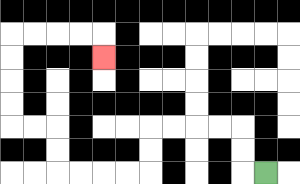{'start': '[11, 7]', 'end': '[4, 2]', 'path_directions': 'L,U,U,L,L,L,L,D,D,L,L,L,L,U,U,L,L,U,U,U,U,R,R,R,R,D', 'path_coordinates': '[[11, 7], [10, 7], [10, 6], [10, 5], [9, 5], [8, 5], [7, 5], [6, 5], [6, 6], [6, 7], [5, 7], [4, 7], [3, 7], [2, 7], [2, 6], [2, 5], [1, 5], [0, 5], [0, 4], [0, 3], [0, 2], [0, 1], [1, 1], [2, 1], [3, 1], [4, 1], [4, 2]]'}